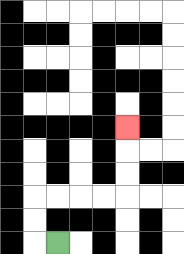{'start': '[2, 10]', 'end': '[5, 5]', 'path_directions': 'L,U,U,R,R,R,R,U,U,U', 'path_coordinates': '[[2, 10], [1, 10], [1, 9], [1, 8], [2, 8], [3, 8], [4, 8], [5, 8], [5, 7], [5, 6], [5, 5]]'}